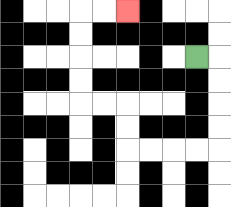{'start': '[8, 2]', 'end': '[5, 0]', 'path_directions': 'R,D,D,D,D,L,L,L,L,U,U,L,L,U,U,U,U,R,R', 'path_coordinates': '[[8, 2], [9, 2], [9, 3], [9, 4], [9, 5], [9, 6], [8, 6], [7, 6], [6, 6], [5, 6], [5, 5], [5, 4], [4, 4], [3, 4], [3, 3], [3, 2], [3, 1], [3, 0], [4, 0], [5, 0]]'}